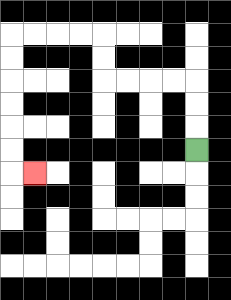{'start': '[8, 6]', 'end': '[1, 7]', 'path_directions': 'U,U,U,L,L,L,L,U,U,L,L,L,L,D,D,D,D,D,D,R', 'path_coordinates': '[[8, 6], [8, 5], [8, 4], [8, 3], [7, 3], [6, 3], [5, 3], [4, 3], [4, 2], [4, 1], [3, 1], [2, 1], [1, 1], [0, 1], [0, 2], [0, 3], [0, 4], [0, 5], [0, 6], [0, 7], [1, 7]]'}